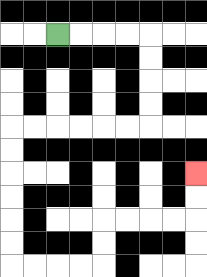{'start': '[2, 1]', 'end': '[8, 7]', 'path_directions': 'R,R,R,R,D,D,D,D,L,L,L,L,L,L,D,D,D,D,D,D,R,R,R,R,U,U,R,R,R,R,U,U', 'path_coordinates': '[[2, 1], [3, 1], [4, 1], [5, 1], [6, 1], [6, 2], [6, 3], [6, 4], [6, 5], [5, 5], [4, 5], [3, 5], [2, 5], [1, 5], [0, 5], [0, 6], [0, 7], [0, 8], [0, 9], [0, 10], [0, 11], [1, 11], [2, 11], [3, 11], [4, 11], [4, 10], [4, 9], [5, 9], [6, 9], [7, 9], [8, 9], [8, 8], [8, 7]]'}